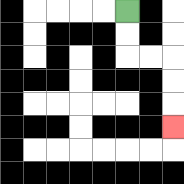{'start': '[5, 0]', 'end': '[7, 5]', 'path_directions': 'D,D,R,R,D,D,D', 'path_coordinates': '[[5, 0], [5, 1], [5, 2], [6, 2], [7, 2], [7, 3], [7, 4], [7, 5]]'}